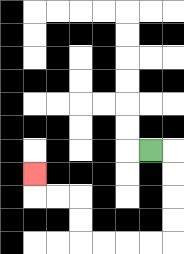{'start': '[6, 6]', 'end': '[1, 7]', 'path_directions': 'R,D,D,D,D,L,L,L,L,U,U,L,L,U', 'path_coordinates': '[[6, 6], [7, 6], [7, 7], [7, 8], [7, 9], [7, 10], [6, 10], [5, 10], [4, 10], [3, 10], [3, 9], [3, 8], [2, 8], [1, 8], [1, 7]]'}